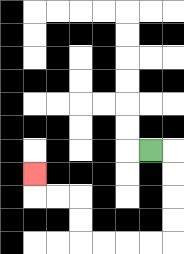{'start': '[6, 6]', 'end': '[1, 7]', 'path_directions': 'R,D,D,D,D,L,L,L,L,U,U,L,L,U', 'path_coordinates': '[[6, 6], [7, 6], [7, 7], [7, 8], [7, 9], [7, 10], [6, 10], [5, 10], [4, 10], [3, 10], [3, 9], [3, 8], [2, 8], [1, 8], [1, 7]]'}